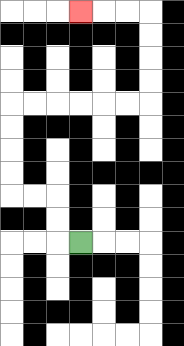{'start': '[3, 10]', 'end': '[3, 0]', 'path_directions': 'L,U,U,L,L,U,U,U,U,R,R,R,R,R,R,U,U,U,U,L,L,L', 'path_coordinates': '[[3, 10], [2, 10], [2, 9], [2, 8], [1, 8], [0, 8], [0, 7], [0, 6], [0, 5], [0, 4], [1, 4], [2, 4], [3, 4], [4, 4], [5, 4], [6, 4], [6, 3], [6, 2], [6, 1], [6, 0], [5, 0], [4, 0], [3, 0]]'}